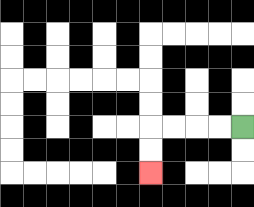{'start': '[10, 5]', 'end': '[6, 7]', 'path_directions': 'L,L,L,L,D,D', 'path_coordinates': '[[10, 5], [9, 5], [8, 5], [7, 5], [6, 5], [6, 6], [6, 7]]'}